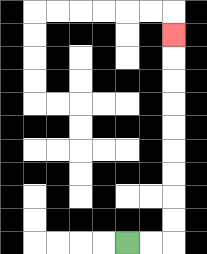{'start': '[5, 10]', 'end': '[7, 1]', 'path_directions': 'R,R,U,U,U,U,U,U,U,U,U', 'path_coordinates': '[[5, 10], [6, 10], [7, 10], [7, 9], [7, 8], [7, 7], [7, 6], [7, 5], [7, 4], [7, 3], [7, 2], [7, 1]]'}